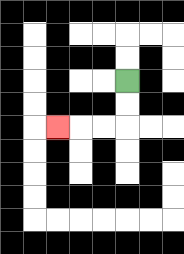{'start': '[5, 3]', 'end': '[2, 5]', 'path_directions': 'D,D,L,L,L', 'path_coordinates': '[[5, 3], [5, 4], [5, 5], [4, 5], [3, 5], [2, 5]]'}